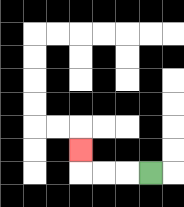{'start': '[6, 7]', 'end': '[3, 6]', 'path_directions': 'L,L,L,U', 'path_coordinates': '[[6, 7], [5, 7], [4, 7], [3, 7], [3, 6]]'}